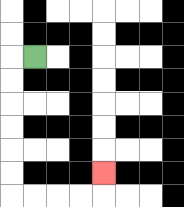{'start': '[1, 2]', 'end': '[4, 7]', 'path_directions': 'L,D,D,D,D,D,D,R,R,R,R,U', 'path_coordinates': '[[1, 2], [0, 2], [0, 3], [0, 4], [0, 5], [0, 6], [0, 7], [0, 8], [1, 8], [2, 8], [3, 8], [4, 8], [4, 7]]'}